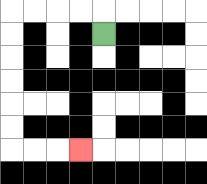{'start': '[4, 1]', 'end': '[3, 6]', 'path_directions': 'U,L,L,L,L,D,D,D,D,D,D,R,R,R', 'path_coordinates': '[[4, 1], [4, 0], [3, 0], [2, 0], [1, 0], [0, 0], [0, 1], [0, 2], [0, 3], [0, 4], [0, 5], [0, 6], [1, 6], [2, 6], [3, 6]]'}